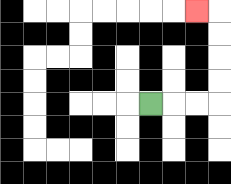{'start': '[6, 4]', 'end': '[8, 0]', 'path_directions': 'R,R,R,U,U,U,U,L', 'path_coordinates': '[[6, 4], [7, 4], [8, 4], [9, 4], [9, 3], [9, 2], [9, 1], [9, 0], [8, 0]]'}